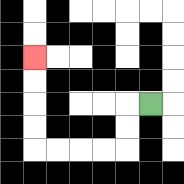{'start': '[6, 4]', 'end': '[1, 2]', 'path_directions': 'L,D,D,L,L,L,L,U,U,U,U', 'path_coordinates': '[[6, 4], [5, 4], [5, 5], [5, 6], [4, 6], [3, 6], [2, 6], [1, 6], [1, 5], [1, 4], [1, 3], [1, 2]]'}